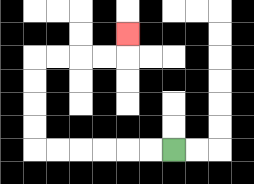{'start': '[7, 6]', 'end': '[5, 1]', 'path_directions': 'L,L,L,L,L,L,U,U,U,U,R,R,R,R,U', 'path_coordinates': '[[7, 6], [6, 6], [5, 6], [4, 6], [3, 6], [2, 6], [1, 6], [1, 5], [1, 4], [1, 3], [1, 2], [2, 2], [3, 2], [4, 2], [5, 2], [5, 1]]'}